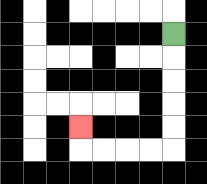{'start': '[7, 1]', 'end': '[3, 5]', 'path_directions': 'D,D,D,D,D,L,L,L,L,U', 'path_coordinates': '[[7, 1], [7, 2], [7, 3], [7, 4], [7, 5], [7, 6], [6, 6], [5, 6], [4, 6], [3, 6], [3, 5]]'}